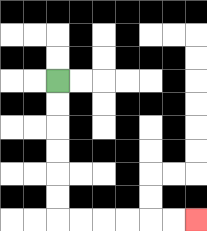{'start': '[2, 3]', 'end': '[8, 9]', 'path_directions': 'D,D,D,D,D,D,R,R,R,R,R,R', 'path_coordinates': '[[2, 3], [2, 4], [2, 5], [2, 6], [2, 7], [2, 8], [2, 9], [3, 9], [4, 9], [5, 9], [6, 9], [7, 9], [8, 9]]'}